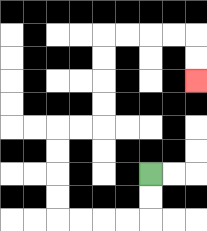{'start': '[6, 7]', 'end': '[8, 3]', 'path_directions': 'D,D,L,L,L,L,U,U,U,U,R,R,U,U,U,U,R,R,R,R,D,D', 'path_coordinates': '[[6, 7], [6, 8], [6, 9], [5, 9], [4, 9], [3, 9], [2, 9], [2, 8], [2, 7], [2, 6], [2, 5], [3, 5], [4, 5], [4, 4], [4, 3], [4, 2], [4, 1], [5, 1], [6, 1], [7, 1], [8, 1], [8, 2], [8, 3]]'}